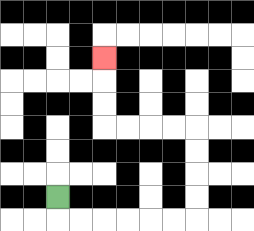{'start': '[2, 8]', 'end': '[4, 2]', 'path_directions': 'D,R,R,R,R,R,R,U,U,U,U,L,L,L,L,U,U,U', 'path_coordinates': '[[2, 8], [2, 9], [3, 9], [4, 9], [5, 9], [6, 9], [7, 9], [8, 9], [8, 8], [8, 7], [8, 6], [8, 5], [7, 5], [6, 5], [5, 5], [4, 5], [4, 4], [4, 3], [4, 2]]'}